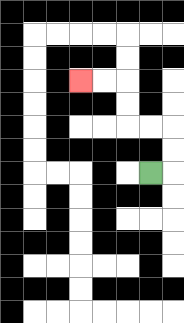{'start': '[6, 7]', 'end': '[3, 3]', 'path_directions': 'R,U,U,L,L,U,U,L,L', 'path_coordinates': '[[6, 7], [7, 7], [7, 6], [7, 5], [6, 5], [5, 5], [5, 4], [5, 3], [4, 3], [3, 3]]'}